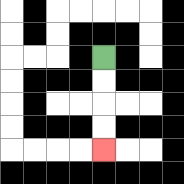{'start': '[4, 2]', 'end': '[4, 6]', 'path_directions': 'D,D,D,D', 'path_coordinates': '[[4, 2], [4, 3], [4, 4], [4, 5], [4, 6]]'}